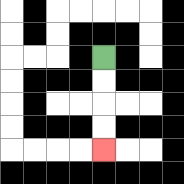{'start': '[4, 2]', 'end': '[4, 6]', 'path_directions': 'D,D,D,D', 'path_coordinates': '[[4, 2], [4, 3], [4, 4], [4, 5], [4, 6]]'}